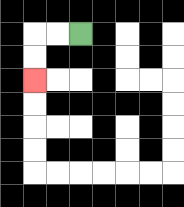{'start': '[3, 1]', 'end': '[1, 3]', 'path_directions': 'L,L,D,D', 'path_coordinates': '[[3, 1], [2, 1], [1, 1], [1, 2], [1, 3]]'}